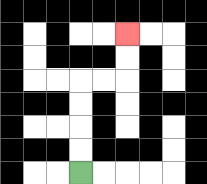{'start': '[3, 7]', 'end': '[5, 1]', 'path_directions': 'U,U,U,U,R,R,U,U', 'path_coordinates': '[[3, 7], [3, 6], [3, 5], [3, 4], [3, 3], [4, 3], [5, 3], [5, 2], [5, 1]]'}